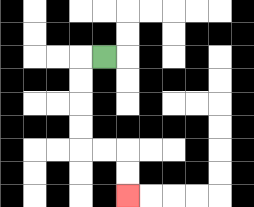{'start': '[4, 2]', 'end': '[5, 8]', 'path_directions': 'L,D,D,D,D,R,R,D,D', 'path_coordinates': '[[4, 2], [3, 2], [3, 3], [3, 4], [3, 5], [3, 6], [4, 6], [5, 6], [5, 7], [5, 8]]'}